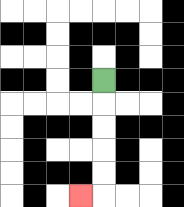{'start': '[4, 3]', 'end': '[3, 8]', 'path_directions': 'D,D,D,D,D,L', 'path_coordinates': '[[4, 3], [4, 4], [4, 5], [4, 6], [4, 7], [4, 8], [3, 8]]'}